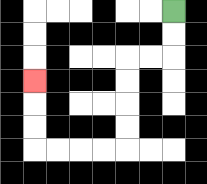{'start': '[7, 0]', 'end': '[1, 3]', 'path_directions': 'D,D,L,L,D,D,D,D,L,L,L,L,U,U,U', 'path_coordinates': '[[7, 0], [7, 1], [7, 2], [6, 2], [5, 2], [5, 3], [5, 4], [5, 5], [5, 6], [4, 6], [3, 6], [2, 6], [1, 6], [1, 5], [1, 4], [1, 3]]'}